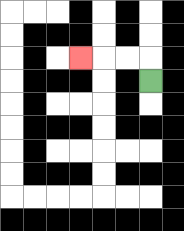{'start': '[6, 3]', 'end': '[3, 2]', 'path_directions': 'U,L,L,L', 'path_coordinates': '[[6, 3], [6, 2], [5, 2], [4, 2], [3, 2]]'}